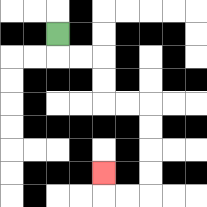{'start': '[2, 1]', 'end': '[4, 7]', 'path_directions': 'D,R,R,D,D,R,R,D,D,D,D,L,L,U', 'path_coordinates': '[[2, 1], [2, 2], [3, 2], [4, 2], [4, 3], [4, 4], [5, 4], [6, 4], [6, 5], [6, 6], [6, 7], [6, 8], [5, 8], [4, 8], [4, 7]]'}